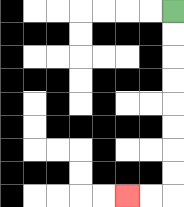{'start': '[7, 0]', 'end': '[5, 8]', 'path_directions': 'D,D,D,D,D,D,D,D,L,L', 'path_coordinates': '[[7, 0], [7, 1], [7, 2], [7, 3], [7, 4], [7, 5], [7, 6], [7, 7], [7, 8], [6, 8], [5, 8]]'}